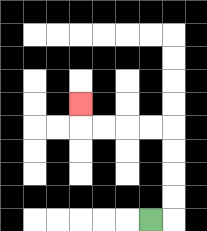{'start': '[6, 9]', 'end': '[3, 4]', 'path_directions': 'R,U,U,U,U,L,L,L,L,U', 'path_coordinates': '[[6, 9], [7, 9], [7, 8], [7, 7], [7, 6], [7, 5], [6, 5], [5, 5], [4, 5], [3, 5], [3, 4]]'}